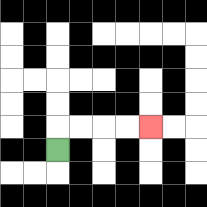{'start': '[2, 6]', 'end': '[6, 5]', 'path_directions': 'U,R,R,R,R', 'path_coordinates': '[[2, 6], [2, 5], [3, 5], [4, 5], [5, 5], [6, 5]]'}